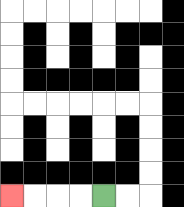{'start': '[4, 8]', 'end': '[0, 8]', 'path_directions': 'L,L,L,L', 'path_coordinates': '[[4, 8], [3, 8], [2, 8], [1, 8], [0, 8]]'}